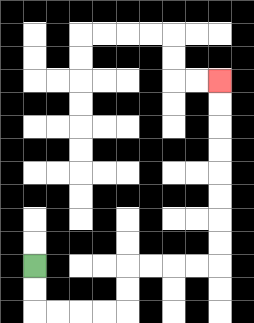{'start': '[1, 11]', 'end': '[9, 3]', 'path_directions': 'D,D,R,R,R,R,U,U,R,R,R,R,U,U,U,U,U,U,U,U', 'path_coordinates': '[[1, 11], [1, 12], [1, 13], [2, 13], [3, 13], [4, 13], [5, 13], [5, 12], [5, 11], [6, 11], [7, 11], [8, 11], [9, 11], [9, 10], [9, 9], [9, 8], [9, 7], [9, 6], [9, 5], [9, 4], [9, 3]]'}